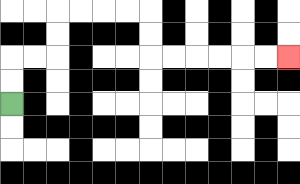{'start': '[0, 4]', 'end': '[12, 2]', 'path_directions': 'U,U,R,R,U,U,R,R,R,R,D,D,R,R,R,R,R,R', 'path_coordinates': '[[0, 4], [0, 3], [0, 2], [1, 2], [2, 2], [2, 1], [2, 0], [3, 0], [4, 0], [5, 0], [6, 0], [6, 1], [6, 2], [7, 2], [8, 2], [9, 2], [10, 2], [11, 2], [12, 2]]'}